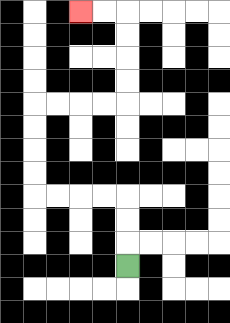{'start': '[5, 11]', 'end': '[3, 0]', 'path_directions': 'U,U,U,L,L,L,L,U,U,U,U,R,R,R,R,U,U,U,U,L,L', 'path_coordinates': '[[5, 11], [5, 10], [5, 9], [5, 8], [4, 8], [3, 8], [2, 8], [1, 8], [1, 7], [1, 6], [1, 5], [1, 4], [2, 4], [3, 4], [4, 4], [5, 4], [5, 3], [5, 2], [5, 1], [5, 0], [4, 0], [3, 0]]'}